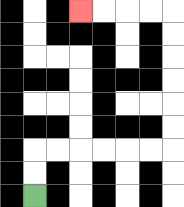{'start': '[1, 8]', 'end': '[3, 0]', 'path_directions': 'U,U,R,R,R,R,R,R,U,U,U,U,U,U,L,L,L,L', 'path_coordinates': '[[1, 8], [1, 7], [1, 6], [2, 6], [3, 6], [4, 6], [5, 6], [6, 6], [7, 6], [7, 5], [7, 4], [7, 3], [7, 2], [7, 1], [7, 0], [6, 0], [5, 0], [4, 0], [3, 0]]'}